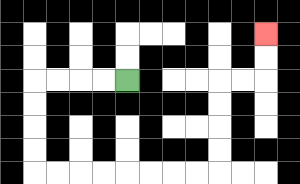{'start': '[5, 3]', 'end': '[11, 1]', 'path_directions': 'L,L,L,L,D,D,D,D,R,R,R,R,R,R,R,R,U,U,U,U,R,R,U,U', 'path_coordinates': '[[5, 3], [4, 3], [3, 3], [2, 3], [1, 3], [1, 4], [1, 5], [1, 6], [1, 7], [2, 7], [3, 7], [4, 7], [5, 7], [6, 7], [7, 7], [8, 7], [9, 7], [9, 6], [9, 5], [9, 4], [9, 3], [10, 3], [11, 3], [11, 2], [11, 1]]'}